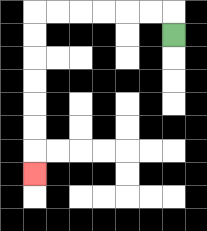{'start': '[7, 1]', 'end': '[1, 7]', 'path_directions': 'U,L,L,L,L,L,L,D,D,D,D,D,D,D', 'path_coordinates': '[[7, 1], [7, 0], [6, 0], [5, 0], [4, 0], [3, 0], [2, 0], [1, 0], [1, 1], [1, 2], [1, 3], [1, 4], [1, 5], [1, 6], [1, 7]]'}